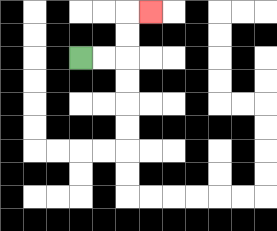{'start': '[3, 2]', 'end': '[6, 0]', 'path_directions': 'R,R,U,U,R', 'path_coordinates': '[[3, 2], [4, 2], [5, 2], [5, 1], [5, 0], [6, 0]]'}